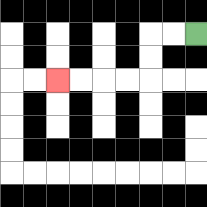{'start': '[8, 1]', 'end': '[2, 3]', 'path_directions': 'L,L,D,D,L,L,L,L', 'path_coordinates': '[[8, 1], [7, 1], [6, 1], [6, 2], [6, 3], [5, 3], [4, 3], [3, 3], [2, 3]]'}